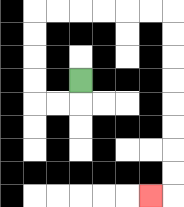{'start': '[3, 3]', 'end': '[6, 8]', 'path_directions': 'D,L,L,U,U,U,U,R,R,R,R,R,R,D,D,D,D,D,D,D,D,L', 'path_coordinates': '[[3, 3], [3, 4], [2, 4], [1, 4], [1, 3], [1, 2], [1, 1], [1, 0], [2, 0], [3, 0], [4, 0], [5, 0], [6, 0], [7, 0], [7, 1], [7, 2], [7, 3], [7, 4], [7, 5], [7, 6], [7, 7], [7, 8], [6, 8]]'}